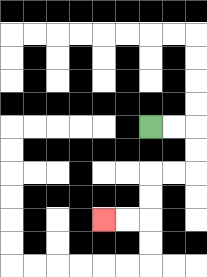{'start': '[6, 5]', 'end': '[4, 9]', 'path_directions': 'R,R,D,D,L,L,D,D,L,L', 'path_coordinates': '[[6, 5], [7, 5], [8, 5], [8, 6], [8, 7], [7, 7], [6, 7], [6, 8], [6, 9], [5, 9], [4, 9]]'}